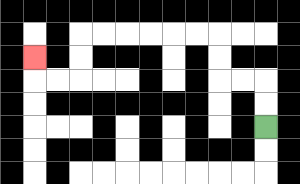{'start': '[11, 5]', 'end': '[1, 2]', 'path_directions': 'U,U,L,L,U,U,L,L,L,L,L,L,D,D,L,L,U', 'path_coordinates': '[[11, 5], [11, 4], [11, 3], [10, 3], [9, 3], [9, 2], [9, 1], [8, 1], [7, 1], [6, 1], [5, 1], [4, 1], [3, 1], [3, 2], [3, 3], [2, 3], [1, 3], [1, 2]]'}